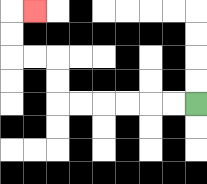{'start': '[8, 4]', 'end': '[1, 0]', 'path_directions': 'L,L,L,L,L,L,U,U,L,L,U,U,R', 'path_coordinates': '[[8, 4], [7, 4], [6, 4], [5, 4], [4, 4], [3, 4], [2, 4], [2, 3], [2, 2], [1, 2], [0, 2], [0, 1], [0, 0], [1, 0]]'}